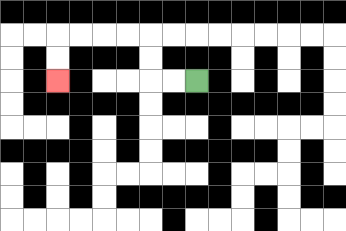{'start': '[8, 3]', 'end': '[2, 3]', 'path_directions': 'L,L,U,U,L,L,L,L,D,D', 'path_coordinates': '[[8, 3], [7, 3], [6, 3], [6, 2], [6, 1], [5, 1], [4, 1], [3, 1], [2, 1], [2, 2], [2, 3]]'}